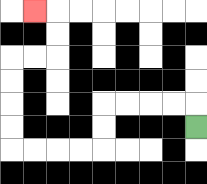{'start': '[8, 5]', 'end': '[1, 0]', 'path_directions': 'U,L,L,L,L,D,D,L,L,L,L,U,U,U,U,R,R,U,U,L', 'path_coordinates': '[[8, 5], [8, 4], [7, 4], [6, 4], [5, 4], [4, 4], [4, 5], [4, 6], [3, 6], [2, 6], [1, 6], [0, 6], [0, 5], [0, 4], [0, 3], [0, 2], [1, 2], [2, 2], [2, 1], [2, 0], [1, 0]]'}